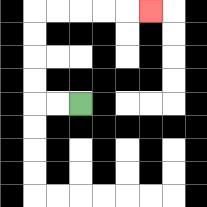{'start': '[3, 4]', 'end': '[6, 0]', 'path_directions': 'L,L,U,U,U,U,R,R,R,R,R', 'path_coordinates': '[[3, 4], [2, 4], [1, 4], [1, 3], [1, 2], [1, 1], [1, 0], [2, 0], [3, 0], [4, 0], [5, 0], [6, 0]]'}